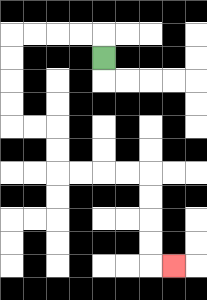{'start': '[4, 2]', 'end': '[7, 11]', 'path_directions': 'U,L,L,L,L,D,D,D,D,R,R,D,D,R,R,R,R,D,D,D,D,R', 'path_coordinates': '[[4, 2], [4, 1], [3, 1], [2, 1], [1, 1], [0, 1], [0, 2], [0, 3], [0, 4], [0, 5], [1, 5], [2, 5], [2, 6], [2, 7], [3, 7], [4, 7], [5, 7], [6, 7], [6, 8], [6, 9], [6, 10], [6, 11], [7, 11]]'}